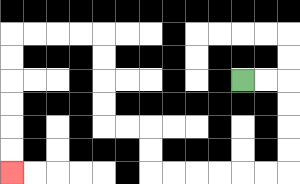{'start': '[10, 3]', 'end': '[0, 7]', 'path_directions': 'R,R,D,D,D,D,L,L,L,L,L,L,U,U,L,L,U,U,U,U,L,L,L,L,D,D,D,D,D,D', 'path_coordinates': '[[10, 3], [11, 3], [12, 3], [12, 4], [12, 5], [12, 6], [12, 7], [11, 7], [10, 7], [9, 7], [8, 7], [7, 7], [6, 7], [6, 6], [6, 5], [5, 5], [4, 5], [4, 4], [4, 3], [4, 2], [4, 1], [3, 1], [2, 1], [1, 1], [0, 1], [0, 2], [0, 3], [0, 4], [0, 5], [0, 6], [0, 7]]'}